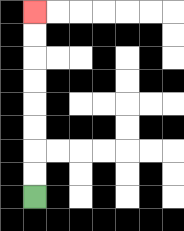{'start': '[1, 8]', 'end': '[1, 0]', 'path_directions': 'U,U,U,U,U,U,U,U', 'path_coordinates': '[[1, 8], [1, 7], [1, 6], [1, 5], [1, 4], [1, 3], [1, 2], [1, 1], [1, 0]]'}